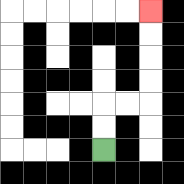{'start': '[4, 6]', 'end': '[6, 0]', 'path_directions': 'U,U,R,R,U,U,U,U', 'path_coordinates': '[[4, 6], [4, 5], [4, 4], [5, 4], [6, 4], [6, 3], [6, 2], [6, 1], [6, 0]]'}